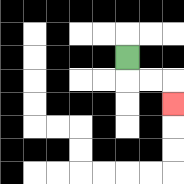{'start': '[5, 2]', 'end': '[7, 4]', 'path_directions': 'D,R,R,D', 'path_coordinates': '[[5, 2], [5, 3], [6, 3], [7, 3], [7, 4]]'}